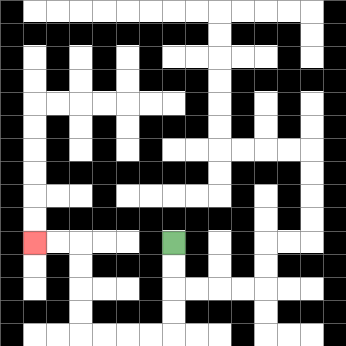{'start': '[7, 10]', 'end': '[1, 10]', 'path_directions': 'D,D,D,D,L,L,L,L,U,U,U,U,L,L', 'path_coordinates': '[[7, 10], [7, 11], [7, 12], [7, 13], [7, 14], [6, 14], [5, 14], [4, 14], [3, 14], [3, 13], [3, 12], [3, 11], [3, 10], [2, 10], [1, 10]]'}